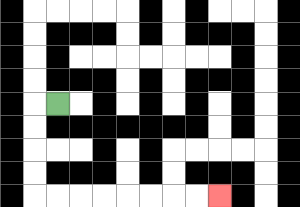{'start': '[2, 4]', 'end': '[9, 8]', 'path_directions': 'L,D,D,D,D,R,R,R,R,R,R,R,R', 'path_coordinates': '[[2, 4], [1, 4], [1, 5], [1, 6], [1, 7], [1, 8], [2, 8], [3, 8], [4, 8], [5, 8], [6, 8], [7, 8], [8, 8], [9, 8]]'}